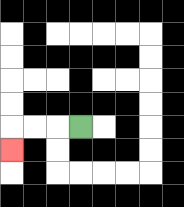{'start': '[3, 5]', 'end': '[0, 6]', 'path_directions': 'L,L,L,D', 'path_coordinates': '[[3, 5], [2, 5], [1, 5], [0, 5], [0, 6]]'}